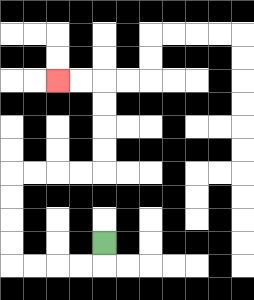{'start': '[4, 10]', 'end': '[2, 3]', 'path_directions': 'D,L,L,L,L,U,U,U,U,R,R,R,R,U,U,U,U,L,L', 'path_coordinates': '[[4, 10], [4, 11], [3, 11], [2, 11], [1, 11], [0, 11], [0, 10], [0, 9], [0, 8], [0, 7], [1, 7], [2, 7], [3, 7], [4, 7], [4, 6], [4, 5], [4, 4], [4, 3], [3, 3], [2, 3]]'}